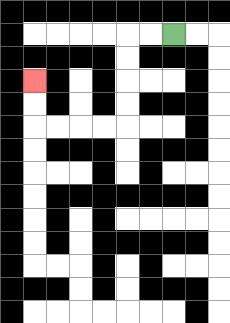{'start': '[7, 1]', 'end': '[1, 3]', 'path_directions': 'L,L,D,D,D,D,L,L,L,L,U,U', 'path_coordinates': '[[7, 1], [6, 1], [5, 1], [5, 2], [5, 3], [5, 4], [5, 5], [4, 5], [3, 5], [2, 5], [1, 5], [1, 4], [1, 3]]'}